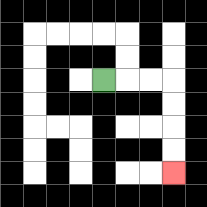{'start': '[4, 3]', 'end': '[7, 7]', 'path_directions': 'R,R,R,D,D,D,D', 'path_coordinates': '[[4, 3], [5, 3], [6, 3], [7, 3], [7, 4], [7, 5], [7, 6], [7, 7]]'}